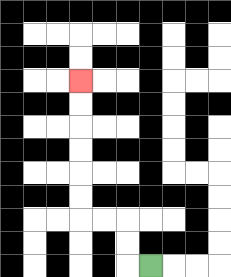{'start': '[6, 11]', 'end': '[3, 3]', 'path_directions': 'L,U,U,L,L,U,U,U,U,U,U', 'path_coordinates': '[[6, 11], [5, 11], [5, 10], [5, 9], [4, 9], [3, 9], [3, 8], [3, 7], [3, 6], [3, 5], [3, 4], [3, 3]]'}